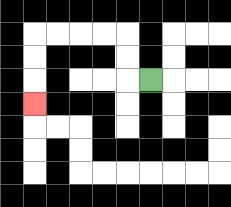{'start': '[6, 3]', 'end': '[1, 4]', 'path_directions': 'L,U,U,L,L,L,L,D,D,D', 'path_coordinates': '[[6, 3], [5, 3], [5, 2], [5, 1], [4, 1], [3, 1], [2, 1], [1, 1], [1, 2], [1, 3], [1, 4]]'}